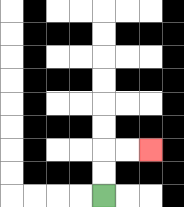{'start': '[4, 8]', 'end': '[6, 6]', 'path_directions': 'U,U,R,R', 'path_coordinates': '[[4, 8], [4, 7], [4, 6], [5, 6], [6, 6]]'}